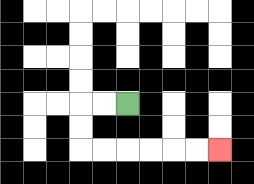{'start': '[5, 4]', 'end': '[9, 6]', 'path_directions': 'L,L,D,D,R,R,R,R,R,R', 'path_coordinates': '[[5, 4], [4, 4], [3, 4], [3, 5], [3, 6], [4, 6], [5, 6], [6, 6], [7, 6], [8, 6], [9, 6]]'}